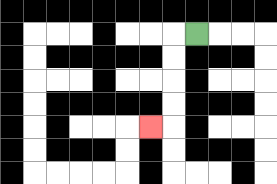{'start': '[8, 1]', 'end': '[6, 5]', 'path_directions': 'L,D,D,D,D,L', 'path_coordinates': '[[8, 1], [7, 1], [7, 2], [7, 3], [7, 4], [7, 5], [6, 5]]'}